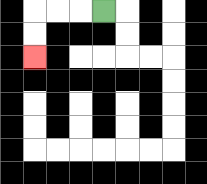{'start': '[4, 0]', 'end': '[1, 2]', 'path_directions': 'L,L,L,D,D', 'path_coordinates': '[[4, 0], [3, 0], [2, 0], [1, 0], [1, 1], [1, 2]]'}